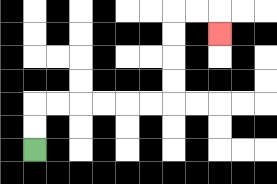{'start': '[1, 6]', 'end': '[9, 1]', 'path_directions': 'U,U,R,R,R,R,R,R,U,U,U,U,R,R,D', 'path_coordinates': '[[1, 6], [1, 5], [1, 4], [2, 4], [3, 4], [4, 4], [5, 4], [6, 4], [7, 4], [7, 3], [7, 2], [7, 1], [7, 0], [8, 0], [9, 0], [9, 1]]'}